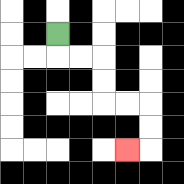{'start': '[2, 1]', 'end': '[5, 6]', 'path_directions': 'D,R,R,D,D,R,R,D,D,L', 'path_coordinates': '[[2, 1], [2, 2], [3, 2], [4, 2], [4, 3], [4, 4], [5, 4], [6, 4], [6, 5], [6, 6], [5, 6]]'}